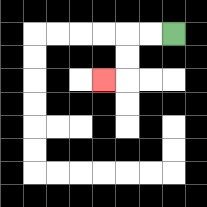{'start': '[7, 1]', 'end': '[4, 3]', 'path_directions': 'L,L,D,D,L', 'path_coordinates': '[[7, 1], [6, 1], [5, 1], [5, 2], [5, 3], [4, 3]]'}